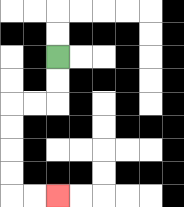{'start': '[2, 2]', 'end': '[2, 8]', 'path_directions': 'D,D,L,L,D,D,D,D,R,R', 'path_coordinates': '[[2, 2], [2, 3], [2, 4], [1, 4], [0, 4], [0, 5], [0, 6], [0, 7], [0, 8], [1, 8], [2, 8]]'}